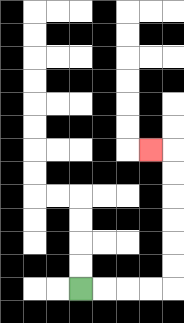{'start': '[3, 12]', 'end': '[6, 6]', 'path_directions': 'R,R,R,R,U,U,U,U,U,U,L', 'path_coordinates': '[[3, 12], [4, 12], [5, 12], [6, 12], [7, 12], [7, 11], [7, 10], [7, 9], [7, 8], [7, 7], [7, 6], [6, 6]]'}